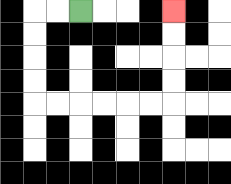{'start': '[3, 0]', 'end': '[7, 0]', 'path_directions': 'L,L,D,D,D,D,R,R,R,R,R,R,U,U,U,U', 'path_coordinates': '[[3, 0], [2, 0], [1, 0], [1, 1], [1, 2], [1, 3], [1, 4], [2, 4], [3, 4], [4, 4], [5, 4], [6, 4], [7, 4], [7, 3], [7, 2], [7, 1], [7, 0]]'}